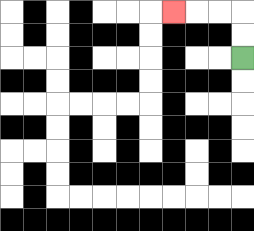{'start': '[10, 2]', 'end': '[7, 0]', 'path_directions': 'U,U,L,L,L', 'path_coordinates': '[[10, 2], [10, 1], [10, 0], [9, 0], [8, 0], [7, 0]]'}